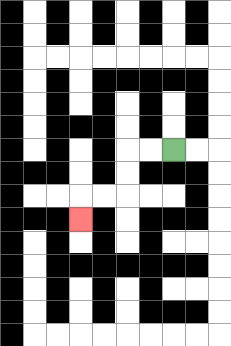{'start': '[7, 6]', 'end': '[3, 9]', 'path_directions': 'L,L,D,D,L,L,D', 'path_coordinates': '[[7, 6], [6, 6], [5, 6], [5, 7], [5, 8], [4, 8], [3, 8], [3, 9]]'}